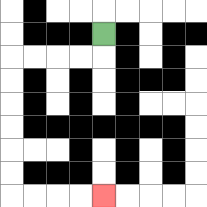{'start': '[4, 1]', 'end': '[4, 8]', 'path_directions': 'D,L,L,L,L,D,D,D,D,D,D,R,R,R,R', 'path_coordinates': '[[4, 1], [4, 2], [3, 2], [2, 2], [1, 2], [0, 2], [0, 3], [0, 4], [0, 5], [0, 6], [0, 7], [0, 8], [1, 8], [2, 8], [3, 8], [4, 8]]'}